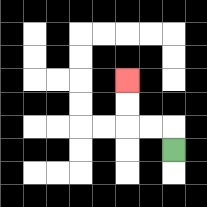{'start': '[7, 6]', 'end': '[5, 3]', 'path_directions': 'U,L,L,U,U', 'path_coordinates': '[[7, 6], [7, 5], [6, 5], [5, 5], [5, 4], [5, 3]]'}